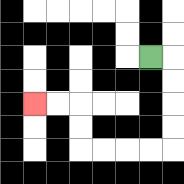{'start': '[6, 2]', 'end': '[1, 4]', 'path_directions': 'R,D,D,D,D,L,L,L,L,U,U,L,L', 'path_coordinates': '[[6, 2], [7, 2], [7, 3], [7, 4], [7, 5], [7, 6], [6, 6], [5, 6], [4, 6], [3, 6], [3, 5], [3, 4], [2, 4], [1, 4]]'}